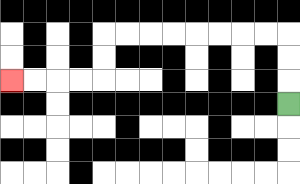{'start': '[12, 4]', 'end': '[0, 3]', 'path_directions': 'U,U,U,L,L,L,L,L,L,L,L,D,D,L,L,L,L', 'path_coordinates': '[[12, 4], [12, 3], [12, 2], [12, 1], [11, 1], [10, 1], [9, 1], [8, 1], [7, 1], [6, 1], [5, 1], [4, 1], [4, 2], [4, 3], [3, 3], [2, 3], [1, 3], [0, 3]]'}